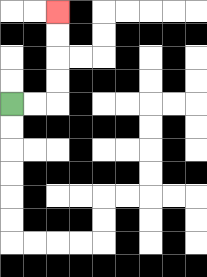{'start': '[0, 4]', 'end': '[2, 0]', 'path_directions': 'R,R,U,U,U,U', 'path_coordinates': '[[0, 4], [1, 4], [2, 4], [2, 3], [2, 2], [2, 1], [2, 0]]'}